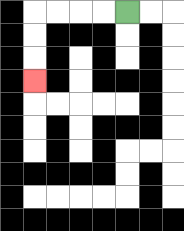{'start': '[5, 0]', 'end': '[1, 3]', 'path_directions': 'L,L,L,L,D,D,D', 'path_coordinates': '[[5, 0], [4, 0], [3, 0], [2, 0], [1, 0], [1, 1], [1, 2], [1, 3]]'}